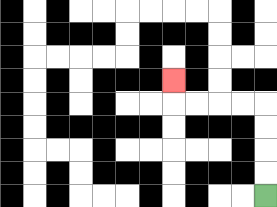{'start': '[11, 8]', 'end': '[7, 3]', 'path_directions': 'U,U,U,U,L,L,L,L,U', 'path_coordinates': '[[11, 8], [11, 7], [11, 6], [11, 5], [11, 4], [10, 4], [9, 4], [8, 4], [7, 4], [7, 3]]'}